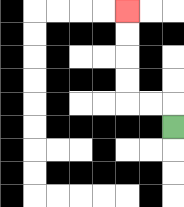{'start': '[7, 5]', 'end': '[5, 0]', 'path_directions': 'U,L,L,U,U,U,U', 'path_coordinates': '[[7, 5], [7, 4], [6, 4], [5, 4], [5, 3], [5, 2], [5, 1], [5, 0]]'}